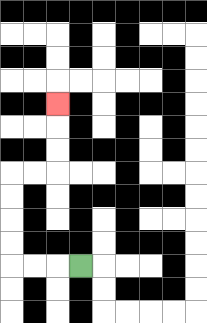{'start': '[3, 11]', 'end': '[2, 4]', 'path_directions': 'L,L,L,U,U,U,U,R,R,U,U,U', 'path_coordinates': '[[3, 11], [2, 11], [1, 11], [0, 11], [0, 10], [0, 9], [0, 8], [0, 7], [1, 7], [2, 7], [2, 6], [2, 5], [2, 4]]'}